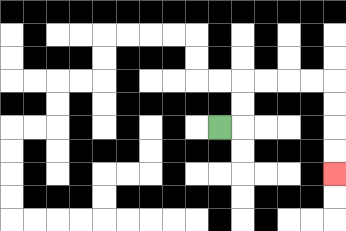{'start': '[9, 5]', 'end': '[14, 7]', 'path_directions': 'R,U,U,R,R,R,R,D,D,D,D', 'path_coordinates': '[[9, 5], [10, 5], [10, 4], [10, 3], [11, 3], [12, 3], [13, 3], [14, 3], [14, 4], [14, 5], [14, 6], [14, 7]]'}